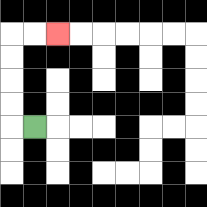{'start': '[1, 5]', 'end': '[2, 1]', 'path_directions': 'L,U,U,U,U,R,R', 'path_coordinates': '[[1, 5], [0, 5], [0, 4], [0, 3], [0, 2], [0, 1], [1, 1], [2, 1]]'}